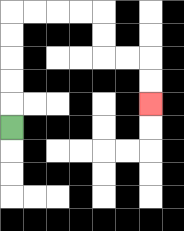{'start': '[0, 5]', 'end': '[6, 4]', 'path_directions': 'U,U,U,U,U,R,R,R,R,D,D,R,R,D,D', 'path_coordinates': '[[0, 5], [0, 4], [0, 3], [0, 2], [0, 1], [0, 0], [1, 0], [2, 0], [3, 0], [4, 0], [4, 1], [4, 2], [5, 2], [6, 2], [6, 3], [6, 4]]'}